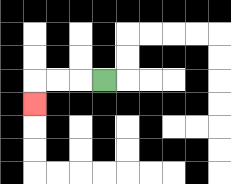{'start': '[4, 3]', 'end': '[1, 4]', 'path_directions': 'L,L,L,D', 'path_coordinates': '[[4, 3], [3, 3], [2, 3], [1, 3], [1, 4]]'}